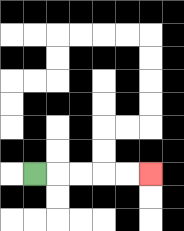{'start': '[1, 7]', 'end': '[6, 7]', 'path_directions': 'R,R,R,R,R', 'path_coordinates': '[[1, 7], [2, 7], [3, 7], [4, 7], [5, 7], [6, 7]]'}